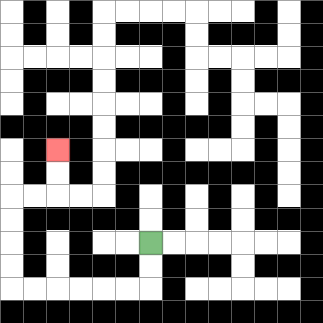{'start': '[6, 10]', 'end': '[2, 6]', 'path_directions': 'D,D,L,L,L,L,L,L,U,U,U,U,R,R,U,U', 'path_coordinates': '[[6, 10], [6, 11], [6, 12], [5, 12], [4, 12], [3, 12], [2, 12], [1, 12], [0, 12], [0, 11], [0, 10], [0, 9], [0, 8], [1, 8], [2, 8], [2, 7], [2, 6]]'}